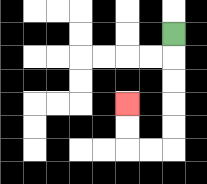{'start': '[7, 1]', 'end': '[5, 4]', 'path_directions': 'D,D,D,D,D,L,L,U,U', 'path_coordinates': '[[7, 1], [7, 2], [7, 3], [7, 4], [7, 5], [7, 6], [6, 6], [5, 6], [5, 5], [5, 4]]'}